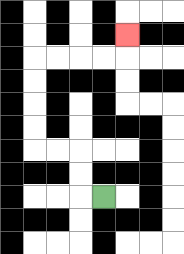{'start': '[4, 8]', 'end': '[5, 1]', 'path_directions': 'L,U,U,L,L,U,U,U,U,R,R,R,R,U', 'path_coordinates': '[[4, 8], [3, 8], [3, 7], [3, 6], [2, 6], [1, 6], [1, 5], [1, 4], [1, 3], [1, 2], [2, 2], [3, 2], [4, 2], [5, 2], [5, 1]]'}